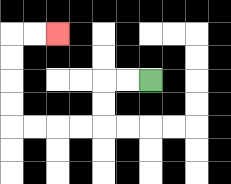{'start': '[6, 3]', 'end': '[2, 1]', 'path_directions': 'L,L,D,D,L,L,L,L,U,U,U,U,R,R', 'path_coordinates': '[[6, 3], [5, 3], [4, 3], [4, 4], [4, 5], [3, 5], [2, 5], [1, 5], [0, 5], [0, 4], [0, 3], [0, 2], [0, 1], [1, 1], [2, 1]]'}